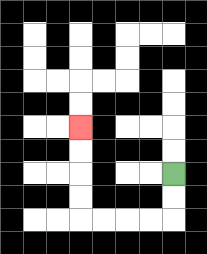{'start': '[7, 7]', 'end': '[3, 5]', 'path_directions': 'D,D,L,L,L,L,U,U,U,U', 'path_coordinates': '[[7, 7], [7, 8], [7, 9], [6, 9], [5, 9], [4, 9], [3, 9], [3, 8], [3, 7], [3, 6], [3, 5]]'}